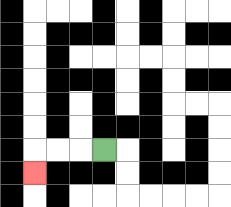{'start': '[4, 6]', 'end': '[1, 7]', 'path_directions': 'L,L,L,D', 'path_coordinates': '[[4, 6], [3, 6], [2, 6], [1, 6], [1, 7]]'}